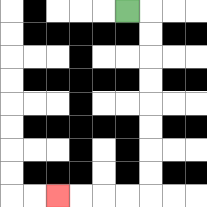{'start': '[5, 0]', 'end': '[2, 8]', 'path_directions': 'R,D,D,D,D,D,D,D,D,L,L,L,L', 'path_coordinates': '[[5, 0], [6, 0], [6, 1], [6, 2], [6, 3], [6, 4], [6, 5], [6, 6], [6, 7], [6, 8], [5, 8], [4, 8], [3, 8], [2, 8]]'}